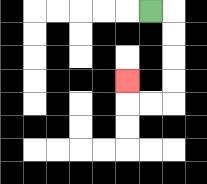{'start': '[6, 0]', 'end': '[5, 3]', 'path_directions': 'R,D,D,D,D,L,L,U', 'path_coordinates': '[[6, 0], [7, 0], [7, 1], [7, 2], [7, 3], [7, 4], [6, 4], [5, 4], [5, 3]]'}